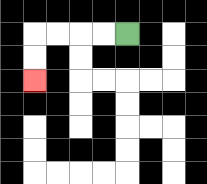{'start': '[5, 1]', 'end': '[1, 3]', 'path_directions': 'L,L,L,L,D,D', 'path_coordinates': '[[5, 1], [4, 1], [3, 1], [2, 1], [1, 1], [1, 2], [1, 3]]'}